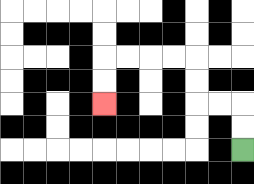{'start': '[10, 6]', 'end': '[4, 4]', 'path_directions': 'U,U,L,L,U,U,L,L,L,L,D,D', 'path_coordinates': '[[10, 6], [10, 5], [10, 4], [9, 4], [8, 4], [8, 3], [8, 2], [7, 2], [6, 2], [5, 2], [4, 2], [4, 3], [4, 4]]'}